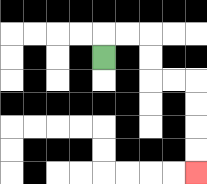{'start': '[4, 2]', 'end': '[8, 7]', 'path_directions': 'U,R,R,D,D,R,R,D,D,D,D', 'path_coordinates': '[[4, 2], [4, 1], [5, 1], [6, 1], [6, 2], [6, 3], [7, 3], [8, 3], [8, 4], [8, 5], [8, 6], [8, 7]]'}